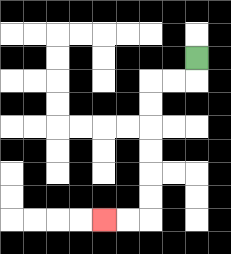{'start': '[8, 2]', 'end': '[4, 9]', 'path_directions': 'D,L,L,D,D,D,D,D,D,L,L', 'path_coordinates': '[[8, 2], [8, 3], [7, 3], [6, 3], [6, 4], [6, 5], [6, 6], [6, 7], [6, 8], [6, 9], [5, 9], [4, 9]]'}